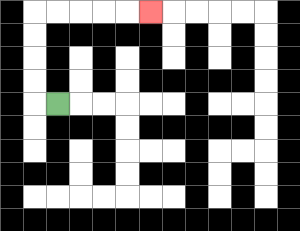{'start': '[2, 4]', 'end': '[6, 0]', 'path_directions': 'L,U,U,U,U,R,R,R,R,R', 'path_coordinates': '[[2, 4], [1, 4], [1, 3], [1, 2], [1, 1], [1, 0], [2, 0], [3, 0], [4, 0], [5, 0], [6, 0]]'}